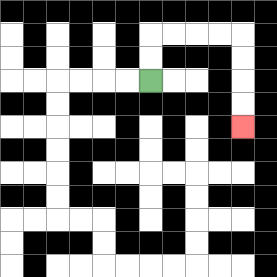{'start': '[6, 3]', 'end': '[10, 5]', 'path_directions': 'U,U,R,R,R,R,D,D,D,D', 'path_coordinates': '[[6, 3], [6, 2], [6, 1], [7, 1], [8, 1], [9, 1], [10, 1], [10, 2], [10, 3], [10, 4], [10, 5]]'}